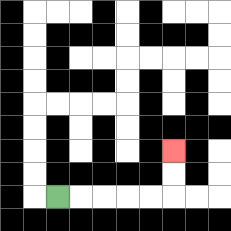{'start': '[2, 8]', 'end': '[7, 6]', 'path_directions': 'R,R,R,R,R,U,U', 'path_coordinates': '[[2, 8], [3, 8], [4, 8], [5, 8], [6, 8], [7, 8], [7, 7], [7, 6]]'}